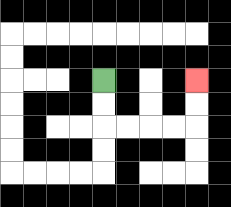{'start': '[4, 3]', 'end': '[8, 3]', 'path_directions': 'D,D,R,R,R,R,U,U', 'path_coordinates': '[[4, 3], [4, 4], [4, 5], [5, 5], [6, 5], [7, 5], [8, 5], [8, 4], [8, 3]]'}